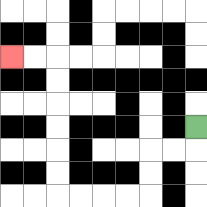{'start': '[8, 5]', 'end': '[0, 2]', 'path_directions': 'D,L,L,D,D,L,L,L,L,U,U,U,U,U,U,L,L', 'path_coordinates': '[[8, 5], [8, 6], [7, 6], [6, 6], [6, 7], [6, 8], [5, 8], [4, 8], [3, 8], [2, 8], [2, 7], [2, 6], [2, 5], [2, 4], [2, 3], [2, 2], [1, 2], [0, 2]]'}